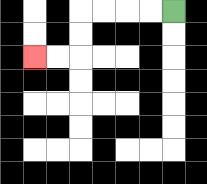{'start': '[7, 0]', 'end': '[1, 2]', 'path_directions': 'L,L,L,L,D,D,L,L', 'path_coordinates': '[[7, 0], [6, 0], [5, 0], [4, 0], [3, 0], [3, 1], [3, 2], [2, 2], [1, 2]]'}